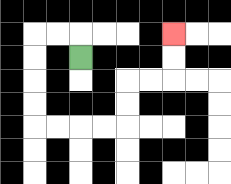{'start': '[3, 2]', 'end': '[7, 1]', 'path_directions': 'U,L,L,D,D,D,D,R,R,R,R,U,U,R,R,U,U', 'path_coordinates': '[[3, 2], [3, 1], [2, 1], [1, 1], [1, 2], [1, 3], [1, 4], [1, 5], [2, 5], [3, 5], [4, 5], [5, 5], [5, 4], [5, 3], [6, 3], [7, 3], [7, 2], [7, 1]]'}